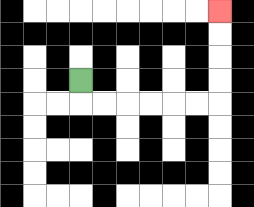{'start': '[3, 3]', 'end': '[9, 0]', 'path_directions': 'D,R,R,R,R,R,R,U,U,U,U', 'path_coordinates': '[[3, 3], [3, 4], [4, 4], [5, 4], [6, 4], [7, 4], [8, 4], [9, 4], [9, 3], [9, 2], [9, 1], [9, 0]]'}